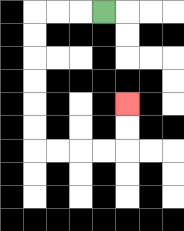{'start': '[4, 0]', 'end': '[5, 4]', 'path_directions': 'L,L,L,D,D,D,D,D,D,R,R,R,R,U,U', 'path_coordinates': '[[4, 0], [3, 0], [2, 0], [1, 0], [1, 1], [1, 2], [1, 3], [1, 4], [1, 5], [1, 6], [2, 6], [3, 6], [4, 6], [5, 6], [5, 5], [5, 4]]'}